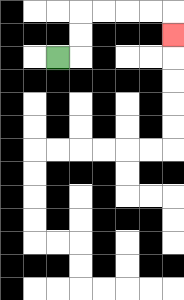{'start': '[2, 2]', 'end': '[7, 1]', 'path_directions': 'R,U,U,R,R,R,R,D', 'path_coordinates': '[[2, 2], [3, 2], [3, 1], [3, 0], [4, 0], [5, 0], [6, 0], [7, 0], [7, 1]]'}